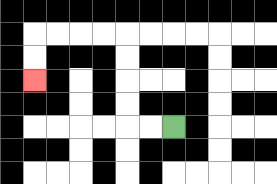{'start': '[7, 5]', 'end': '[1, 3]', 'path_directions': 'L,L,U,U,U,U,L,L,L,L,D,D', 'path_coordinates': '[[7, 5], [6, 5], [5, 5], [5, 4], [5, 3], [5, 2], [5, 1], [4, 1], [3, 1], [2, 1], [1, 1], [1, 2], [1, 3]]'}